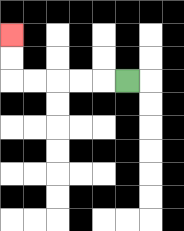{'start': '[5, 3]', 'end': '[0, 1]', 'path_directions': 'L,L,L,L,L,U,U', 'path_coordinates': '[[5, 3], [4, 3], [3, 3], [2, 3], [1, 3], [0, 3], [0, 2], [0, 1]]'}